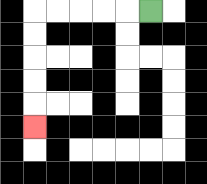{'start': '[6, 0]', 'end': '[1, 5]', 'path_directions': 'L,L,L,L,L,D,D,D,D,D', 'path_coordinates': '[[6, 0], [5, 0], [4, 0], [3, 0], [2, 0], [1, 0], [1, 1], [1, 2], [1, 3], [1, 4], [1, 5]]'}